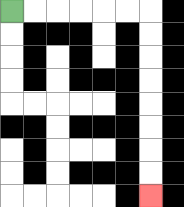{'start': '[0, 0]', 'end': '[6, 8]', 'path_directions': 'R,R,R,R,R,R,D,D,D,D,D,D,D,D', 'path_coordinates': '[[0, 0], [1, 0], [2, 0], [3, 0], [4, 0], [5, 0], [6, 0], [6, 1], [6, 2], [6, 3], [6, 4], [6, 5], [6, 6], [6, 7], [6, 8]]'}